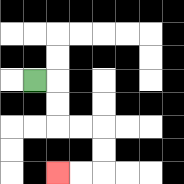{'start': '[1, 3]', 'end': '[2, 7]', 'path_directions': 'R,D,D,R,R,D,D,L,L', 'path_coordinates': '[[1, 3], [2, 3], [2, 4], [2, 5], [3, 5], [4, 5], [4, 6], [4, 7], [3, 7], [2, 7]]'}